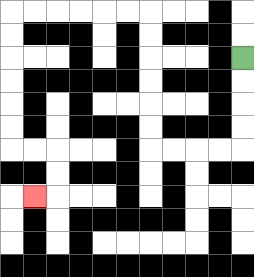{'start': '[10, 2]', 'end': '[1, 8]', 'path_directions': 'D,D,D,D,L,L,L,L,U,U,U,U,U,U,L,L,L,L,L,L,D,D,D,D,D,D,R,R,D,D,L', 'path_coordinates': '[[10, 2], [10, 3], [10, 4], [10, 5], [10, 6], [9, 6], [8, 6], [7, 6], [6, 6], [6, 5], [6, 4], [6, 3], [6, 2], [6, 1], [6, 0], [5, 0], [4, 0], [3, 0], [2, 0], [1, 0], [0, 0], [0, 1], [0, 2], [0, 3], [0, 4], [0, 5], [0, 6], [1, 6], [2, 6], [2, 7], [2, 8], [1, 8]]'}